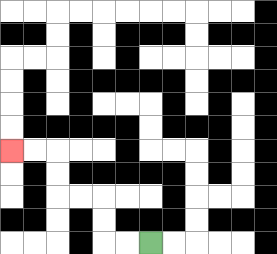{'start': '[6, 10]', 'end': '[0, 6]', 'path_directions': 'L,L,U,U,L,L,U,U,L,L', 'path_coordinates': '[[6, 10], [5, 10], [4, 10], [4, 9], [4, 8], [3, 8], [2, 8], [2, 7], [2, 6], [1, 6], [0, 6]]'}